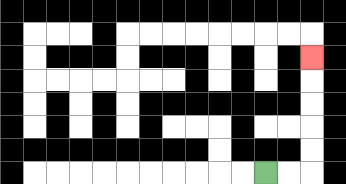{'start': '[11, 7]', 'end': '[13, 2]', 'path_directions': 'R,R,U,U,U,U,U', 'path_coordinates': '[[11, 7], [12, 7], [13, 7], [13, 6], [13, 5], [13, 4], [13, 3], [13, 2]]'}